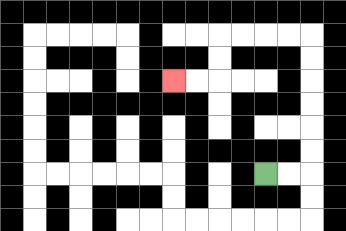{'start': '[11, 7]', 'end': '[7, 3]', 'path_directions': 'R,R,U,U,U,U,U,U,L,L,L,L,D,D,L,L', 'path_coordinates': '[[11, 7], [12, 7], [13, 7], [13, 6], [13, 5], [13, 4], [13, 3], [13, 2], [13, 1], [12, 1], [11, 1], [10, 1], [9, 1], [9, 2], [9, 3], [8, 3], [7, 3]]'}